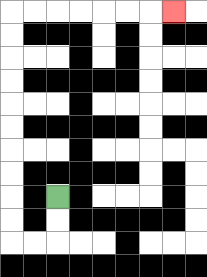{'start': '[2, 8]', 'end': '[7, 0]', 'path_directions': 'D,D,L,L,U,U,U,U,U,U,U,U,U,U,R,R,R,R,R,R,R', 'path_coordinates': '[[2, 8], [2, 9], [2, 10], [1, 10], [0, 10], [0, 9], [0, 8], [0, 7], [0, 6], [0, 5], [0, 4], [0, 3], [0, 2], [0, 1], [0, 0], [1, 0], [2, 0], [3, 0], [4, 0], [5, 0], [6, 0], [7, 0]]'}